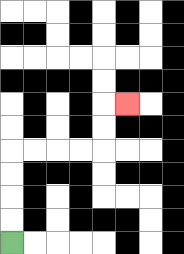{'start': '[0, 10]', 'end': '[5, 4]', 'path_directions': 'U,U,U,U,R,R,R,R,U,U,R', 'path_coordinates': '[[0, 10], [0, 9], [0, 8], [0, 7], [0, 6], [1, 6], [2, 6], [3, 6], [4, 6], [4, 5], [4, 4], [5, 4]]'}